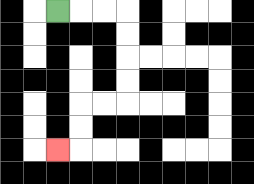{'start': '[2, 0]', 'end': '[2, 6]', 'path_directions': 'R,R,R,D,D,D,D,L,L,D,D,L', 'path_coordinates': '[[2, 0], [3, 0], [4, 0], [5, 0], [5, 1], [5, 2], [5, 3], [5, 4], [4, 4], [3, 4], [3, 5], [3, 6], [2, 6]]'}